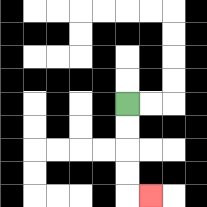{'start': '[5, 4]', 'end': '[6, 8]', 'path_directions': 'D,D,D,D,R', 'path_coordinates': '[[5, 4], [5, 5], [5, 6], [5, 7], [5, 8], [6, 8]]'}